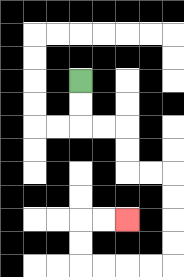{'start': '[3, 3]', 'end': '[5, 9]', 'path_directions': 'D,D,R,R,D,D,R,R,D,D,D,D,L,L,L,L,U,U,R,R', 'path_coordinates': '[[3, 3], [3, 4], [3, 5], [4, 5], [5, 5], [5, 6], [5, 7], [6, 7], [7, 7], [7, 8], [7, 9], [7, 10], [7, 11], [6, 11], [5, 11], [4, 11], [3, 11], [3, 10], [3, 9], [4, 9], [5, 9]]'}